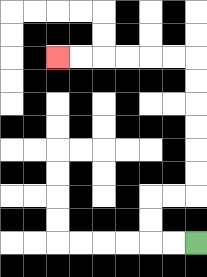{'start': '[8, 10]', 'end': '[2, 2]', 'path_directions': 'L,L,U,U,R,R,U,U,U,U,U,U,L,L,L,L,L,L', 'path_coordinates': '[[8, 10], [7, 10], [6, 10], [6, 9], [6, 8], [7, 8], [8, 8], [8, 7], [8, 6], [8, 5], [8, 4], [8, 3], [8, 2], [7, 2], [6, 2], [5, 2], [4, 2], [3, 2], [2, 2]]'}